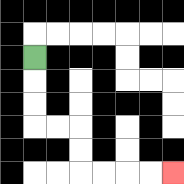{'start': '[1, 2]', 'end': '[7, 7]', 'path_directions': 'D,D,D,R,R,D,D,R,R,R,R', 'path_coordinates': '[[1, 2], [1, 3], [1, 4], [1, 5], [2, 5], [3, 5], [3, 6], [3, 7], [4, 7], [5, 7], [6, 7], [7, 7]]'}